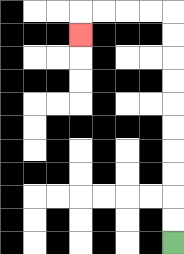{'start': '[7, 10]', 'end': '[3, 1]', 'path_directions': 'U,U,U,U,U,U,U,U,U,U,L,L,L,L,D', 'path_coordinates': '[[7, 10], [7, 9], [7, 8], [7, 7], [7, 6], [7, 5], [7, 4], [7, 3], [7, 2], [7, 1], [7, 0], [6, 0], [5, 0], [4, 0], [3, 0], [3, 1]]'}